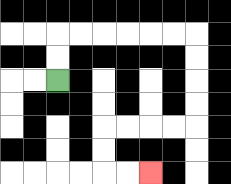{'start': '[2, 3]', 'end': '[6, 7]', 'path_directions': 'U,U,R,R,R,R,R,R,D,D,D,D,L,L,L,L,D,D,R,R', 'path_coordinates': '[[2, 3], [2, 2], [2, 1], [3, 1], [4, 1], [5, 1], [6, 1], [7, 1], [8, 1], [8, 2], [8, 3], [8, 4], [8, 5], [7, 5], [6, 5], [5, 5], [4, 5], [4, 6], [4, 7], [5, 7], [6, 7]]'}